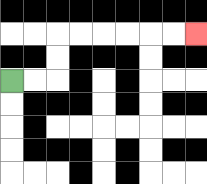{'start': '[0, 3]', 'end': '[8, 1]', 'path_directions': 'R,R,U,U,R,R,R,R,R,R', 'path_coordinates': '[[0, 3], [1, 3], [2, 3], [2, 2], [2, 1], [3, 1], [4, 1], [5, 1], [6, 1], [7, 1], [8, 1]]'}